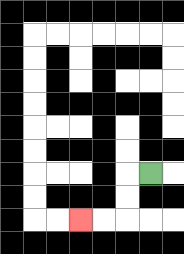{'start': '[6, 7]', 'end': '[3, 9]', 'path_directions': 'L,D,D,L,L', 'path_coordinates': '[[6, 7], [5, 7], [5, 8], [5, 9], [4, 9], [3, 9]]'}